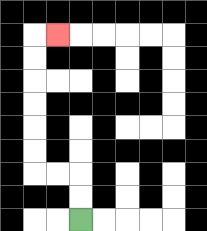{'start': '[3, 9]', 'end': '[2, 1]', 'path_directions': 'U,U,L,L,U,U,U,U,U,U,R', 'path_coordinates': '[[3, 9], [3, 8], [3, 7], [2, 7], [1, 7], [1, 6], [1, 5], [1, 4], [1, 3], [1, 2], [1, 1], [2, 1]]'}